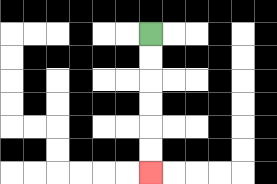{'start': '[6, 1]', 'end': '[6, 7]', 'path_directions': 'D,D,D,D,D,D', 'path_coordinates': '[[6, 1], [6, 2], [6, 3], [6, 4], [6, 5], [6, 6], [6, 7]]'}